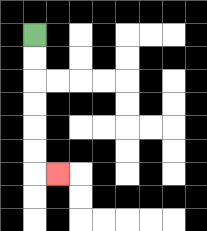{'start': '[1, 1]', 'end': '[2, 7]', 'path_directions': 'D,D,D,D,D,D,R', 'path_coordinates': '[[1, 1], [1, 2], [1, 3], [1, 4], [1, 5], [1, 6], [1, 7], [2, 7]]'}